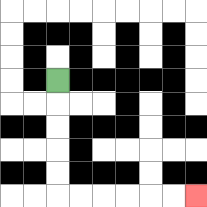{'start': '[2, 3]', 'end': '[8, 8]', 'path_directions': 'D,D,D,D,D,R,R,R,R,R,R', 'path_coordinates': '[[2, 3], [2, 4], [2, 5], [2, 6], [2, 7], [2, 8], [3, 8], [4, 8], [5, 8], [6, 8], [7, 8], [8, 8]]'}